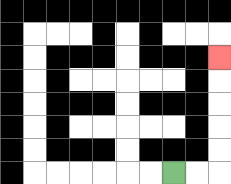{'start': '[7, 7]', 'end': '[9, 2]', 'path_directions': 'R,R,U,U,U,U,U', 'path_coordinates': '[[7, 7], [8, 7], [9, 7], [9, 6], [9, 5], [9, 4], [9, 3], [9, 2]]'}